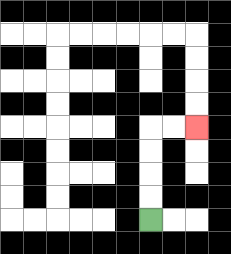{'start': '[6, 9]', 'end': '[8, 5]', 'path_directions': 'U,U,U,U,R,R', 'path_coordinates': '[[6, 9], [6, 8], [6, 7], [6, 6], [6, 5], [7, 5], [8, 5]]'}